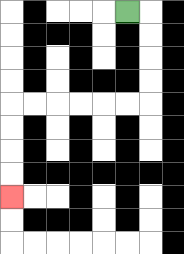{'start': '[5, 0]', 'end': '[0, 8]', 'path_directions': 'R,D,D,D,D,L,L,L,L,L,L,D,D,D,D', 'path_coordinates': '[[5, 0], [6, 0], [6, 1], [6, 2], [6, 3], [6, 4], [5, 4], [4, 4], [3, 4], [2, 4], [1, 4], [0, 4], [0, 5], [0, 6], [0, 7], [0, 8]]'}